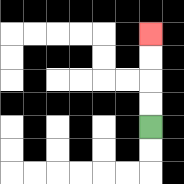{'start': '[6, 5]', 'end': '[6, 1]', 'path_directions': 'U,U,U,U', 'path_coordinates': '[[6, 5], [6, 4], [6, 3], [6, 2], [6, 1]]'}